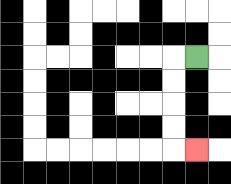{'start': '[8, 2]', 'end': '[8, 6]', 'path_directions': 'L,D,D,D,D,R', 'path_coordinates': '[[8, 2], [7, 2], [7, 3], [7, 4], [7, 5], [7, 6], [8, 6]]'}